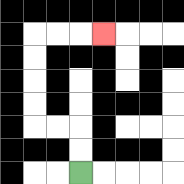{'start': '[3, 7]', 'end': '[4, 1]', 'path_directions': 'U,U,L,L,U,U,U,U,R,R,R', 'path_coordinates': '[[3, 7], [3, 6], [3, 5], [2, 5], [1, 5], [1, 4], [1, 3], [1, 2], [1, 1], [2, 1], [3, 1], [4, 1]]'}